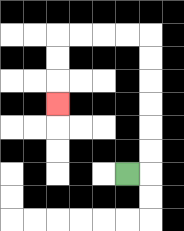{'start': '[5, 7]', 'end': '[2, 4]', 'path_directions': 'R,U,U,U,U,U,U,L,L,L,L,D,D,D', 'path_coordinates': '[[5, 7], [6, 7], [6, 6], [6, 5], [6, 4], [6, 3], [6, 2], [6, 1], [5, 1], [4, 1], [3, 1], [2, 1], [2, 2], [2, 3], [2, 4]]'}